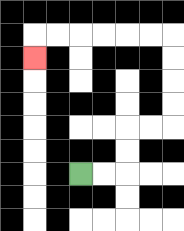{'start': '[3, 7]', 'end': '[1, 2]', 'path_directions': 'R,R,U,U,R,R,U,U,U,U,L,L,L,L,L,L,D', 'path_coordinates': '[[3, 7], [4, 7], [5, 7], [5, 6], [5, 5], [6, 5], [7, 5], [7, 4], [7, 3], [7, 2], [7, 1], [6, 1], [5, 1], [4, 1], [3, 1], [2, 1], [1, 1], [1, 2]]'}